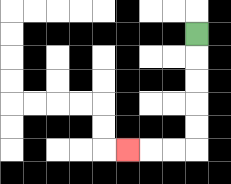{'start': '[8, 1]', 'end': '[5, 6]', 'path_directions': 'D,D,D,D,D,L,L,L', 'path_coordinates': '[[8, 1], [8, 2], [8, 3], [8, 4], [8, 5], [8, 6], [7, 6], [6, 6], [5, 6]]'}